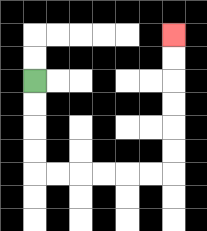{'start': '[1, 3]', 'end': '[7, 1]', 'path_directions': 'D,D,D,D,R,R,R,R,R,R,U,U,U,U,U,U', 'path_coordinates': '[[1, 3], [1, 4], [1, 5], [1, 6], [1, 7], [2, 7], [3, 7], [4, 7], [5, 7], [6, 7], [7, 7], [7, 6], [7, 5], [7, 4], [7, 3], [7, 2], [7, 1]]'}